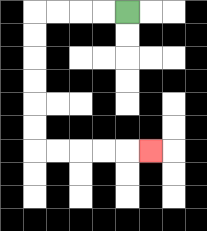{'start': '[5, 0]', 'end': '[6, 6]', 'path_directions': 'L,L,L,L,D,D,D,D,D,D,R,R,R,R,R', 'path_coordinates': '[[5, 0], [4, 0], [3, 0], [2, 0], [1, 0], [1, 1], [1, 2], [1, 3], [1, 4], [1, 5], [1, 6], [2, 6], [3, 6], [4, 6], [5, 6], [6, 6]]'}